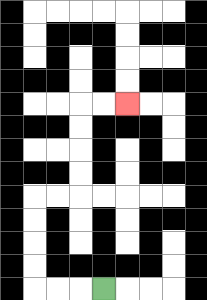{'start': '[4, 12]', 'end': '[5, 4]', 'path_directions': 'L,L,L,U,U,U,U,R,R,U,U,U,U,R,R', 'path_coordinates': '[[4, 12], [3, 12], [2, 12], [1, 12], [1, 11], [1, 10], [1, 9], [1, 8], [2, 8], [3, 8], [3, 7], [3, 6], [3, 5], [3, 4], [4, 4], [5, 4]]'}